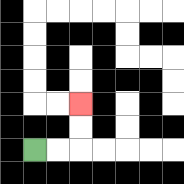{'start': '[1, 6]', 'end': '[3, 4]', 'path_directions': 'R,R,U,U', 'path_coordinates': '[[1, 6], [2, 6], [3, 6], [3, 5], [3, 4]]'}